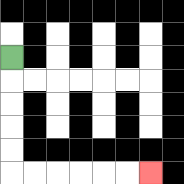{'start': '[0, 2]', 'end': '[6, 7]', 'path_directions': 'D,D,D,D,D,R,R,R,R,R,R', 'path_coordinates': '[[0, 2], [0, 3], [0, 4], [0, 5], [0, 6], [0, 7], [1, 7], [2, 7], [3, 7], [4, 7], [5, 7], [6, 7]]'}